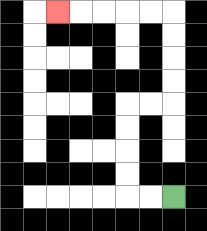{'start': '[7, 8]', 'end': '[2, 0]', 'path_directions': 'L,L,U,U,U,U,R,R,U,U,U,U,L,L,L,L,L', 'path_coordinates': '[[7, 8], [6, 8], [5, 8], [5, 7], [5, 6], [5, 5], [5, 4], [6, 4], [7, 4], [7, 3], [7, 2], [7, 1], [7, 0], [6, 0], [5, 0], [4, 0], [3, 0], [2, 0]]'}